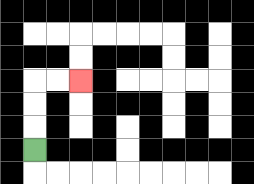{'start': '[1, 6]', 'end': '[3, 3]', 'path_directions': 'U,U,U,R,R', 'path_coordinates': '[[1, 6], [1, 5], [1, 4], [1, 3], [2, 3], [3, 3]]'}